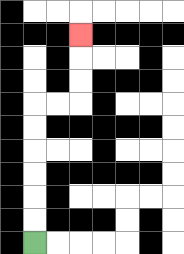{'start': '[1, 10]', 'end': '[3, 1]', 'path_directions': 'U,U,U,U,U,U,R,R,U,U,U', 'path_coordinates': '[[1, 10], [1, 9], [1, 8], [1, 7], [1, 6], [1, 5], [1, 4], [2, 4], [3, 4], [3, 3], [3, 2], [3, 1]]'}